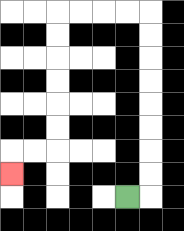{'start': '[5, 8]', 'end': '[0, 7]', 'path_directions': 'R,U,U,U,U,U,U,U,U,L,L,L,L,D,D,D,D,D,D,L,L,D', 'path_coordinates': '[[5, 8], [6, 8], [6, 7], [6, 6], [6, 5], [6, 4], [6, 3], [6, 2], [6, 1], [6, 0], [5, 0], [4, 0], [3, 0], [2, 0], [2, 1], [2, 2], [2, 3], [2, 4], [2, 5], [2, 6], [1, 6], [0, 6], [0, 7]]'}